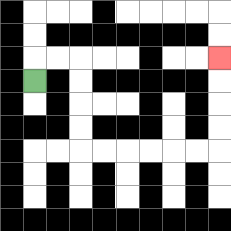{'start': '[1, 3]', 'end': '[9, 2]', 'path_directions': 'U,R,R,D,D,D,D,R,R,R,R,R,R,U,U,U,U', 'path_coordinates': '[[1, 3], [1, 2], [2, 2], [3, 2], [3, 3], [3, 4], [3, 5], [3, 6], [4, 6], [5, 6], [6, 6], [7, 6], [8, 6], [9, 6], [9, 5], [9, 4], [9, 3], [9, 2]]'}